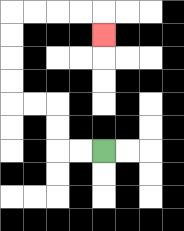{'start': '[4, 6]', 'end': '[4, 1]', 'path_directions': 'L,L,U,U,L,L,U,U,U,U,R,R,R,R,D', 'path_coordinates': '[[4, 6], [3, 6], [2, 6], [2, 5], [2, 4], [1, 4], [0, 4], [0, 3], [0, 2], [0, 1], [0, 0], [1, 0], [2, 0], [3, 0], [4, 0], [4, 1]]'}